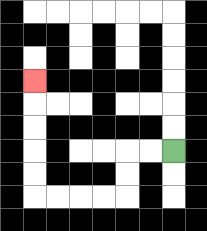{'start': '[7, 6]', 'end': '[1, 3]', 'path_directions': 'L,L,D,D,L,L,L,L,U,U,U,U,U', 'path_coordinates': '[[7, 6], [6, 6], [5, 6], [5, 7], [5, 8], [4, 8], [3, 8], [2, 8], [1, 8], [1, 7], [1, 6], [1, 5], [1, 4], [1, 3]]'}